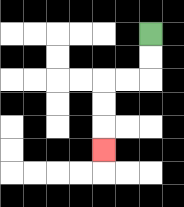{'start': '[6, 1]', 'end': '[4, 6]', 'path_directions': 'D,D,L,L,D,D,D', 'path_coordinates': '[[6, 1], [6, 2], [6, 3], [5, 3], [4, 3], [4, 4], [4, 5], [4, 6]]'}